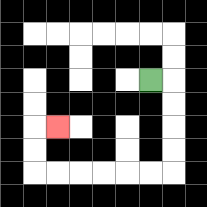{'start': '[6, 3]', 'end': '[2, 5]', 'path_directions': 'R,D,D,D,D,L,L,L,L,L,L,U,U,R', 'path_coordinates': '[[6, 3], [7, 3], [7, 4], [7, 5], [7, 6], [7, 7], [6, 7], [5, 7], [4, 7], [3, 7], [2, 7], [1, 7], [1, 6], [1, 5], [2, 5]]'}